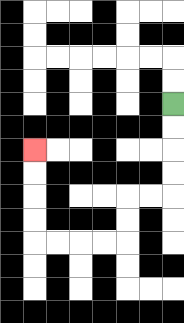{'start': '[7, 4]', 'end': '[1, 6]', 'path_directions': 'D,D,D,D,L,L,D,D,L,L,L,L,U,U,U,U', 'path_coordinates': '[[7, 4], [7, 5], [7, 6], [7, 7], [7, 8], [6, 8], [5, 8], [5, 9], [5, 10], [4, 10], [3, 10], [2, 10], [1, 10], [1, 9], [1, 8], [1, 7], [1, 6]]'}